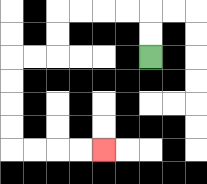{'start': '[6, 2]', 'end': '[4, 6]', 'path_directions': 'U,U,L,L,L,L,D,D,L,L,D,D,D,D,R,R,R,R', 'path_coordinates': '[[6, 2], [6, 1], [6, 0], [5, 0], [4, 0], [3, 0], [2, 0], [2, 1], [2, 2], [1, 2], [0, 2], [0, 3], [0, 4], [0, 5], [0, 6], [1, 6], [2, 6], [3, 6], [4, 6]]'}